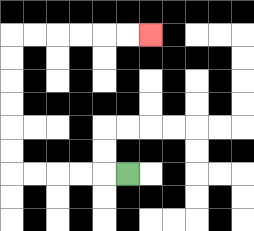{'start': '[5, 7]', 'end': '[6, 1]', 'path_directions': 'L,L,L,L,L,U,U,U,U,U,U,R,R,R,R,R,R', 'path_coordinates': '[[5, 7], [4, 7], [3, 7], [2, 7], [1, 7], [0, 7], [0, 6], [0, 5], [0, 4], [0, 3], [0, 2], [0, 1], [1, 1], [2, 1], [3, 1], [4, 1], [5, 1], [6, 1]]'}